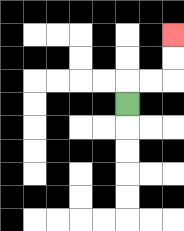{'start': '[5, 4]', 'end': '[7, 1]', 'path_directions': 'U,R,R,U,U', 'path_coordinates': '[[5, 4], [5, 3], [6, 3], [7, 3], [7, 2], [7, 1]]'}